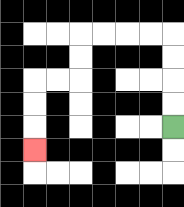{'start': '[7, 5]', 'end': '[1, 6]', 'path_directions': 'U,U,U,U,L,L,L,L,D,D,L,L,D,D,D', 'path_coordinates': '[[7, 5], [7, 4], [7, 3], [7, 2], [7, 1], [6, 1], [5, 1], [4, 1], [3, 1], [3, 2], [3, 3], [2, 3], [1, 3], [1, 4], [1, 5], [1, 6]]'}